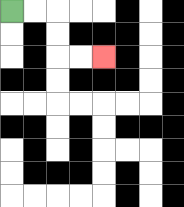{'start': '[0, 0]', 'end': '[4, 2]', 'path_directions': 'R,R,D,D,R,R', 'path_coordinates': '[[0, 0], [1, 0], [2, 0], [2, 1], [2, 2], [3, 2], [4, 2]]'}